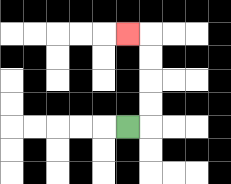{'start': '[5, 5]', 'end': '[5, 1]', 'path_directions': 'R,U,U,U,U,L', 'path_coordinates': '[[5, 5], [6, 5], [6, 4], [6, 3], [6, 2], [6, 1], [5, 1]]'}